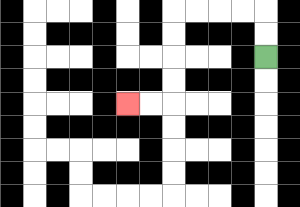{'start': '[11, 2]', 'end': '[5, 4]', 'path_directions': 'U,U,L,L,L,L,D,D,D,D,L,L', 'path_coordinates': '[[11, 2], [11, 1], [11, 0], [10, 0], [9, 0], [8, 0], [7, 0], [7, 1], [7, 2], [7, 3], [7, 4], [6, 4], [5, 4]]'}